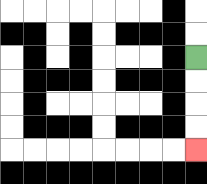{'start': '[8, 2]', 'end': '[8, 6]', 'path_directions': 'D,D,D,D', 'path_coordinates': '[[8, 2], [8, 3], [8, 4], [8, 5], [8, 6]]'}